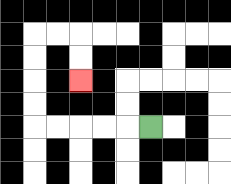{'start': '[6, 5]', 'end': '[3, 3]', 'path_directions': 'L,L,L,L,L,U,U,U,U,R,R,D,D', 'path_coordinates': '[[6, 5], [5, 5], [4, 5], [3, 5], [2, 5], [1, 5], [1, 4], [1, 3], [1, 2], [1, 1], [2, 1], [3, 1], [3, 2], [3, 3]]'}